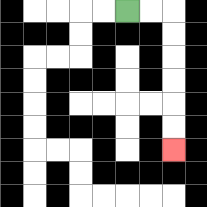{'start': '[5, 0]', 'end': '[7, 6]', 'path_directions': 'R,R,D,D,D,D,D,D', 'path_coordinates': '[[5, 0], [6, 0], [7, 0], [7, 1], [7, 2], [7, 3], [7, 4], [7, 5], [7, 6]]'}